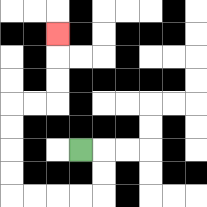{'start': '[3, 6]', 'end': '[2, 1]', 'path_directions': 'R,D,D,L,L,L,L,U,U,U,U,R,R,U,U,U', 'path_coordinates': '[[3, 6], [4, 6], [4, 7], [4, 8], [3, 8], [2, 8], [1, 8], [0, 8], [0, 7], [0, 6], [0, 5], [0, 4], [1, 4], [2, 4], [2, 3], [2, 2], [2, 1]]'}